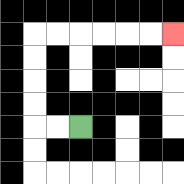{'start': '[3, 5]', 'end': '[7, 1]', 'path_directions': 'L,L,U,U,U,U,R,R,R,R,R,R', 'path_coordinates': '[[3, 5], [2, 5], [1, 5], [1, 4], [1, 3], [1, 2], [1, 1], [2, 1], [3, 1], [4, 1], [5, 1], [6, 1], [7, 1]]'}